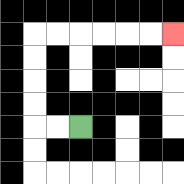{'start': '[3, 5]', 'end': '[7, 1]', 'path_directions': 'L,L,U,U,U,U,R,R,R,R,R,R', 'path_coordinates': '[[3, 5], [2, 5], [1, 5], [1, 4], [1, 3], [1, 2], [1, 1], [2, 1], [3, 1], [4, 1], [5, 1], [6, 1], [7, 1]]'}